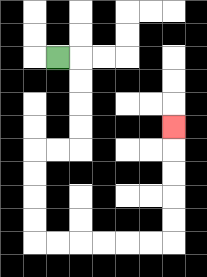{'start': '[2, 2]', 'end': '[7, 5]', 'path_directions': 'R,D,D,D,D,L,L,D,D,D,D,R,R,R,R,R,R,U,U,U,U,U', 'path_coordinates': '[[2, 2], [3, 2], [3, 3], [3, 4], [3, 5], [3, 6], [2, 6], [1, 6], [1, 7], [1, 8], [1, 9], [1, 10], [2, 10], [3, 10], [4, 10], [5, 10], [6, 10], [7, 10], [7, 9], [7, 8], [7, 7], [7, 6], [7, 5]]'}